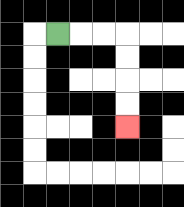{'start': '[2, 1]', 'end': '[5, 5]', 'path_directions': 'R,R,R,D,D,D,D', 'path_coordinates': '[[2, 1], [3, 1], [4, 1], [5, 1], [5, 2], [5, 3], [5, 4], [5, 5]]'}